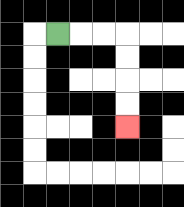{'start': '[2, 1]', 'end': '[5, 5]', 'path_directions': 'R,R,R,D,D,D,D', 'path_coordinates': '[[2, 1], [3, 1], [4, 1], [5, 1], [5, 2], [5, 3], [5, 4], [5, 5]]'}